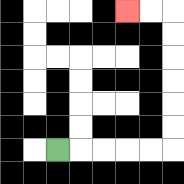{'start': '[2, 6]', 'end': '[5, 0]', 'path_directions': 'R,R,R,R,R,U,U,U,U,U,U,L,L', 'path_coordinates': '[[2, 6], [3, 6], [4, 6], [5, 6], [6, 6], [7, 6], [7, 5], [7, 4], [7, 3], [7, 2], [7, 1], [7, 0], [6, 0], [5, 0]]'}